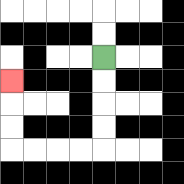{'start': '[4, 2]', 'end': '[0, 3]', 'path_directions': 'D,D,D,D,L,L,L,L,U,U,U', 'path_coordinates': '[[4, 2], [4, 3], [4, 4], [4, 5], [4, 6], [3, 6], [2, 6], [1, 6], [0, 6], [0, 5], [0, 4], [0, 3]]'}